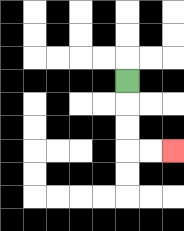{'start': '[5, 3]', 'end': '[7, 6]', 'path_directions': 'D,D,D,R,R', 'path_coordinates': '[[5, 3], [5, 4], [5, 5], [5, 6], [6, 6], [7, 6]]'}